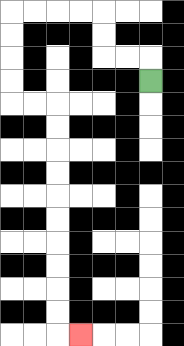{'start': '[6, 3]', 'end': '[3, 14]', 'path_directions': 'U,L,L,U,U,L,L,L,L,D,D,D,D,R,R,D,D,D,D,D,D,D,D,D,D,R', 'path_coordinates': '[[6, 3], [6, 2], [5, 2], [4, 2], [4, 1], [4, 0], [3, 0], [2, 0], [1, 0], [0, 0], [0, 1], [0, 2], [0, 3], [0, 4], [1, 4], [2, 4], [2, 5], [2, 6], [2, 7], [2, 8], [2, 9], [2, 10], [2, 11], [2, 12], [2, 13], [2, 14], [3, 14]]'}